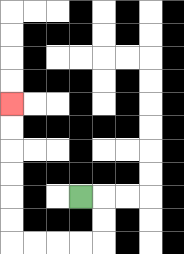{'start': '[3, 8]', 'end': '[0, 4]', 'path_directions': 'R,D,D,L,L,L,L,U,U,U,U,U,U', 'path_coordinates': '[[3, 8], [4, 8], [4, 9], [4, 10], [3, 10], [2, 10], [1, 10], [0, 10], [0, 9], [0, 8], [0, 7], [0, 6], [0, 5], [0, 4]]'}